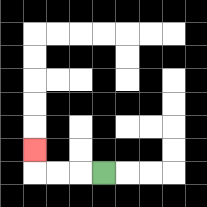{'start': '[4, 7]', 'end': '[1, 6]', 'path_directions': 'L,L,L,U', 'path_coordinates': '[[4, 7], [3, 7], [2, 7], [1, 7], [1, 6]]'}